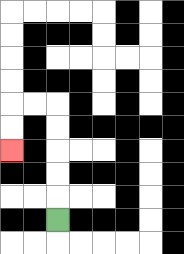{'start': '[2, 9]', 'end': '[0, 6]', 'path_directions': 'U,U,U,U,U,L,L,D,D', 'path_coordinates': '[[2, 9], [2, 8], [2, 7], [2, 6], [2, 5], [2, 4], [1, 4], [0, 4], [0, 5], [0, 6]]'}